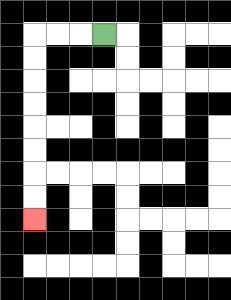{'start': '[4, 1]', 'end': '[1, 9]', 'path_directions': 'L,L,L,D,D,D,D,D,D,D,D', 'path_coordinates': '[[4, 1], [3, 1], [2, 1], [1, 1], [1, 2], [1, 3], [1, 4], [1, 5], [1, 6], [1, 7], [1, 8], [1, 9]]'}